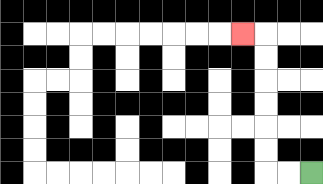{'start': '[13, 7]', 'end': '[10, 1]', 'path_directions': 'L,L,U,U,U,U,U,U,L', 'path_coordinates': '[[13, 7], [12, 7], [11, 7], [11, 6], [11, 5], [11, 4], [11, 3], [11, 2], [11, 1], [10, 1]]'}